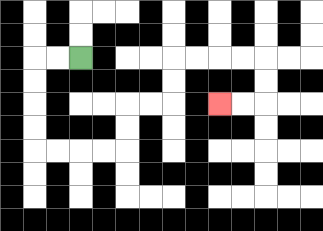{'start': '[3, 2]', 'end': '[9, 4]', 'path_directions': 'L,L,D,D,D,D,R,R,R,R,U,U,R,R,U,U,R,R,R,R,D,D,L,L', 'path_coordinates': '[[3, 2], [2, 2], [1, 2], [1, 3], [1, 4], [1, 5], [1, 6], [2, 6], [3, 6], [4, 6], [5, 6], [5, 5], [5, 4], [6, 4], [7, 4], [7, 3], [7, 2], [8, 2], [9, 2], [10, 2], [11, 2], [11, 3], [11, 4], [10, 4], [9, 4]]'}